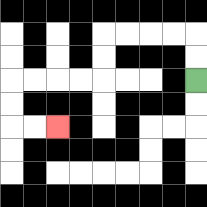{'start': '[8, 3]', 'end': '[2, 5]', 'path_directions': 'U,U,L,L,L,L,D,D,L,L,L,L,D,D,R,R', 'path_coordinates': '[[8, 3], [8, 2], [8, 1], [7, 1], [6, 1], [5, 1], [4, 1], [4, 2], [4, 3], [3, 3], [2, 3], [1, 3], [0, 3], [0, 4], [0, 5], [1, 5], [2, 5]]'}